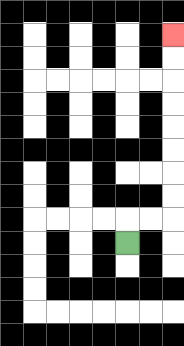{'start': '[5, 10]', 'end': '[7, 1]', 'path_directions': 'U,R,R,U,U,U,U,U,U,U,U', 'path_coordinates': '[[5, 10], [5, 9], [6, 9], [7, 9], [7, 8], [7, 7], [7, 6], [7, 5], [7, 4], [7, 3], [7, 2], [7, 1]]'}